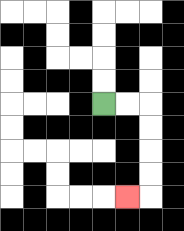{'start': '[4, 4]', 'end': '[5, 8]', 'path_directions': 'R,R,D,D,D,D,L', 'path_coordinates': '[[4, 4], [5, 4], [6, 4], [6, 5], [6, 6], [6, 7], [6, 8], [5, 8]]'}